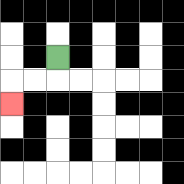{'start': '[2, 2]', 'end': '[0, 4]', 'path_directions': 'D,L,L,D', 'path_coordinates': '[[2, 2], [2, 3], [1, 3], [0, 3], [0, 4]]'}